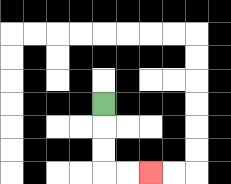{'start': '[4, 4]', 'end': '[6, 7]', 'path_directions': 'D,D,D,R,R', 'path_coordinates': '[[4, 4], [4, 5], [4, 6], [4, 7], [5, 7], [6, 7]]'}